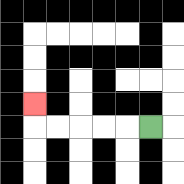{'start': '[6, 5]', 'end': '[1, 4]', 'path_directions': 'L,L,L,L,L,U', 'path_coordinates': '[[6, 5], [5, 5], [4, 5], [3, 5], [2, 5], [1, 5], [1, 4]]'}